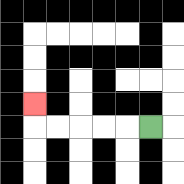{'start': '[6, 5]', 'end': '[1, 4]', 'path_directions': 'L,L,L,L,L,U', 'path_coordinates': '[[6, 5], [5, 5], [4, 5], [3, 5], [2, 5], [1, 5], [1, 4]]'}